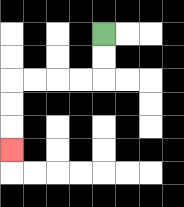{'start': '[4, 1]', 'end': '[0, 6]', 'path_directions': 'D,D,L,L,L,L,D,D,D', 'path_coordinates': '[[4, 1], [4, 2], [4, 3], [3, 3], [2, 3], [1, 3], [0, 3], [0, 4], [0, 5], [0, 6]]'}